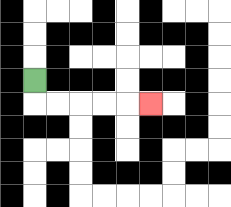{'start': '[1, 3]', 'end': '[6, 4]', 'path_directions': 'D,R,R,R,R,R', 'path_coordinates': '[[1, 3], [1, 4], [2, 4], [3, 4], [4, 4], [5, 4], [6, 4]]'}